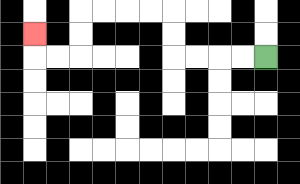{'start': '[11, 2]', 'end': '[1, 1]', 'path_directions': 'L,L,L,L,U,U,L,L,L,L,D,D,L,L,U', 'path_coordinates': '[[11, 2], [10, 2], [9, 2], [8, 2], [7, 2], [7, 1], [7, 0], [6, 0], [5, 0], [4, 0], [3, 0], [3, 1], [3, 2], [2, 2], [1, 2], [1, 1]]'}